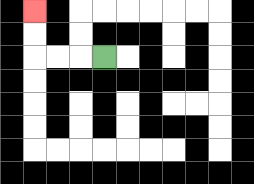{'start': '[4, 2]', 'end': '[1, 0]', 'path_directions': 'L,L,L,U,U', 'path_coordinates': '[[4, 2], [3, 2], [2, 2], [1, 2], [1, 1], [1, 0]]'}